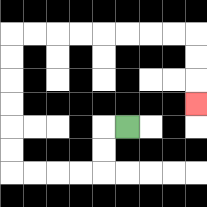{'start': '[5, 5]', 'end': '[8, 4]', 'path_directions': 'L,D,D,L,L,L,L,U,U,U,U,U,U,R,R,R,R,R,R,R,R,D,D,D', 'path_coordinates': '[[5, 5], [4, 5], [4, 6], [4, 7], [3, 7], [2, 7], [1, 7], [0, 7], [0, 6], [0, 5], [0, 4], [0, 3], [0, 2], [0, 1], [1, 1], [2, 1], [3, 1], [4, 1], [5, 1], [6, 1], [7, 1], [8, 1], [8, 2], [8, 3], [8, 4]]'}